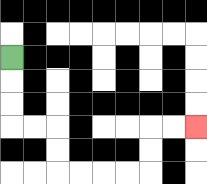{'start': '[0, 2]', 'end': '[8, 5]', 'path_directions': 'D,D,D,R,R,D,D,R,R,R,R,U,U,R,R', 'path_coordinates': '[[0, 2], [0, 3], [0, 4], [0, 5], [1, 5], [2, 5], [2, 6], [2, 7], [3, 7], [4, 7], [5, 7], [6, 7], [6, 6], [6, 5], [7, 5], [8, 5]]'}